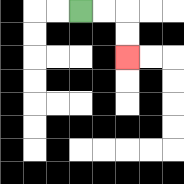{'start': '[3, 0]', 'end': '[5, 2]', 'path_directions': 'R,R,D,D', 'path_coordinates': '[[3, 0], [4, 0], [5, 0], [5, 1], [5, 2]]'}